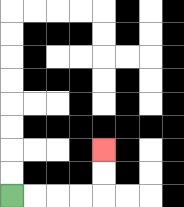{'start': '[0, 8]', 'end': '[4, 6]', 'path_directions': 'R,R,R,R,U,U', 'path_coordinates': '[[0, 8], [1, 8], [2, 8], [3, 8], [4, 8], [4, 7], [4, 6]]'}